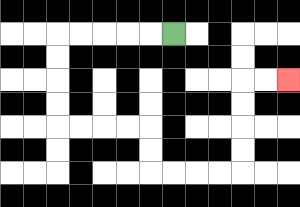{'start': '[7, 1]', 'end': '[12, 3]', 'path_directions': 'L,L,L,L,L,D,D,D,D,R,R,R,R,D,D,R,R,R,R,U,U,U,U,R,R', 'path_coordinates': '[[7, 1], [6, 1], [5, 1], [4, 1], [3, 1], [2, 1], [2, 2], [2, 3], [2, 4], [2, 5], [3, 5], [4, 5], [5, 5], [6, 5], [6, 6], [6, 7], [7, 7], [8, 7], [9, 7], [10, 7], [10, 6], [10, 5], [10, 4], [10, 3], [11, 3], [12, 3]]'}